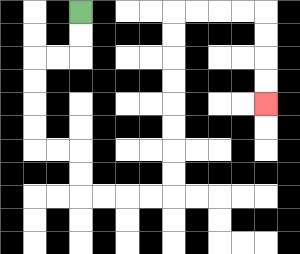{'start': '[3, 0]', 'end': '[11, 4]', 'path_directions': 'D,D,L,L,D,D,D,D,R,R,D,D,R,R,R,R,U,U,U,U,U,U,U,U,R,R,R,R,D,D,D,D', 'path_coordinates': '[[3, 0], [3, 1], [3, 2], [2, 2], [1, 2], [1, 3], [1, 4], [1, 5], [1, 6], [2, 6], [3, 6], [3, 7], [3, 8], [4, 8], [5, 8], [6, 8], [7, 8], [7, 7], [7, 6], [7, 5], [7, 4], [7, 3], [7, 2], [7, 1], [7, 0], [8, 0], [9, 0], [10, 0], [11, 0], [11, 1], [11, 2], [11, 3], [11, 4]]'}